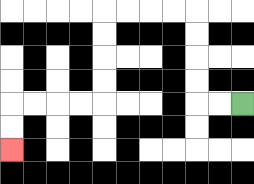{'start': '[10, 4]', 'end': '[0, 6]', 'path_directions': 'L,L,U,U,U,U,L,L,L,L,D,D,D,D,L,L,L,L,D,D', 'path_coordinates': '[[10, 4], [9, 4], [8, 4], [8, 3], [8, 2], [8, 1], [8, 0], [7, 0], [6, 0], [5, 0], [4, 0], [4, 1], [4, 2], [4, 3], [4, 4], [3, 4], [2, 4], [1, 4], [0, 4], [0, 5], [0, 6]]'}